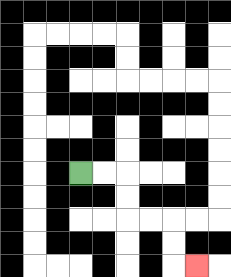{'start': '[3, 7]', 'end': '[8, 11]', 'path_directions': 'R,R,D,D,R,R,D,D,R', 'path_coordinates': '[[3, 7], [4, 7], [5, 7], [5, 8], [5, 9], [6, 9], [7, 9], [7, 10], [7, 11], [8, 11]]'}